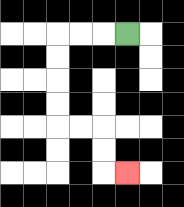{'start': '[5, 1]', 'end': '[5, 7]', 'path_directions': 'L,L,L,D,D,D,D,R,R,D,D,R', 'path_coordinates': '[[5, 1], [4, 1], [3, 1], [2, 1], [2, 2], [2, 3], [2, 4], [2, 5], [3, 5], [4, 5], [4, 6], [4, 7], [5, 7]]'}